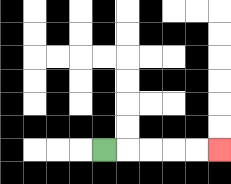{'start': '[4, 6]', 'end': '[9, 6]', 'path_directions': 'R,R,R,R,R', 'path_coordinates': '[[4, 6], [5, 6], [6, 6], [7, 6], [8, 6], [9, 6]]'}